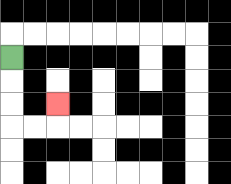{'start': '[0, 2]', 'end': '[2, 4]', 'path_directions': 'D,D,D,R,R,U', 'path_coordinates': '[[0, 2], [0, 3], [0, 4], [0, 5], [1, 5], [2, 5], [2, 4]]'}